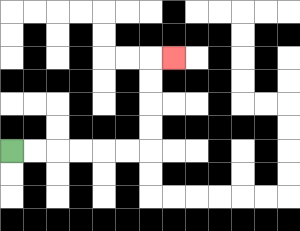{'start': '[0, 6]', 'end': '[7, 2]', 'path_directions': 'R,R,R,R,R,R,U,U,U,U,R', 'path_coordinates': '[[0, 6], [1, 6], [2, 6], [3, 6], [4, 6], [5, 6], [6, 6], [6, 5], [6, 4], [6, 3], [6, 2], [7, 2]]'}